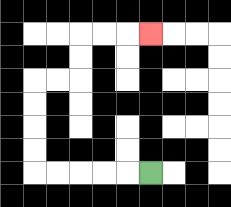{'start': '[6, 7]', 'end': '[6, 1]', 'path_directions': 'L,L,L,L,L,U,U,U,U,R,R,U,U,R,R,R', 'path_coordinates': '[[6, 7], [5, 7], [4, 7], [3, 7], [2, 7], [1, 7], [1, 6], [1, 5], [1, 4], [1, 3], [2, 3], [3, 3], [3, 2], [3, 1], [4, 1], [5, 1], [6, 1]]'}